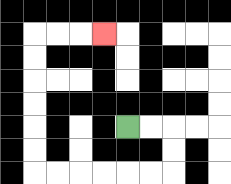{'start': '[5, 5]', 'end': '[4, 1]', 'path_directions': 'R,R,D,D,L,L,L,L,L,L,U,U,U,U,U,U,R,R,R', 'path_coordinates': '[[5, 5], [6, 5], [7, 5], [7, 6], [7, 7], [6, 7], [5, 7], [4, 7], [3, 7], [2, 7], [1, 7], [1, 6], [1, 5], [1, 4], [1, 3], [1, 2], [1, 1], [2, 1], [3, 1], [4, 1]]'}